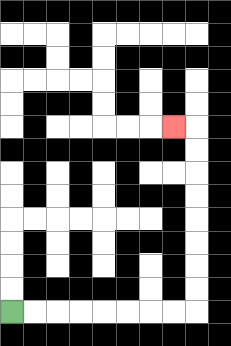{'start': '[0, 13]', 'end': '[7, 5]', 'path_directions': 'R,R,R,R,R,R,R,R,U,U,U,U,U,U,U,U,L', 'path_coordinates': '[[0, 13], [1, 13], [2, 13], [3, 13], [4, 13], [5, 13], [6, 13], [7, 13], [8, 13], [8, 12], [8, 11], [8, 10], [8, 9], [8, 8], [8, 7], [8, 6], [8, 5], [7, 5]]'}